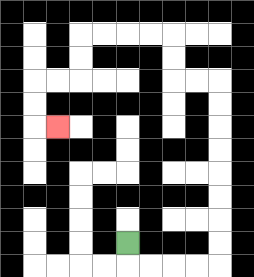{'start': '[5, 10]', 'end': '[2, 5]', 'path_directions': 'D,R,R,R,R,U,U,U,U,U,U,U,U,L,L,U,U,L,L,L,L,D,D,L,L,D,D,R', 'path_coordinates': '[[5, 10], [5, 11], [6, 11], [7, 11], [8, 11], [9, 11], [9, 10], [9, 9], [9, 8], [9, 7], [9, 6], [9, 5], [9, 4], [9, 3], [8, 3], [7, 3], [7, 2], [7, 1], [6, 1], [5, 1], [4, 1], [3, 1], [3, 2], [3, 3], [2, 3], [1, 3], [1, 4], [1, 5], [2, 5]]'}